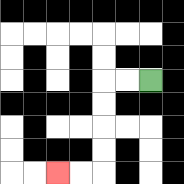{'start': '[6, 3]', 'end': '[2, 7]', 'path_directions': 'L,L,D,D,D,D,L,L', 'path_coordinates': '[[6, 3], [5, 3], [4, 3], [4, 4], [4, 5], [4, 6], [4, 7], [3, 7], [2, 7]]'}